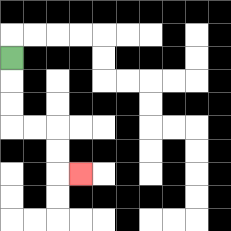{'start': '[0, 2]', 'end': '[3, 7]', 'path_directions': 'D,D,D,R,R,D,D,R', 'path_coordinates': '[[0, 2], [0, 3], [0, 4], [0, 5], [1, 5], [2, 5], [2, 6], [2, 7], [3, 7]]'}